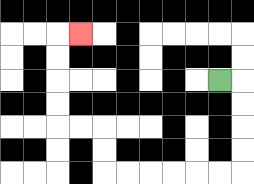{'start': '[9, 3]', 'end': '[3, 1]', 'path_directions': 'R,D,D,D,D,L,L,L,L,L,L,U,U,L,L,U,U,U,U,R', 'path_coordinates': '[[9, 3], [10, 3], [10, 4], [10, 5], [10, 6], [10, 7], [9, 7], [8, 7], [7, 7], [6, 7], [5, 7], [4, 7], [4, 6], [4, 5], [3, 5], [2, 5], [2, 4], [2, 3], [2, 2], [2, 1], [3, 1]]'}